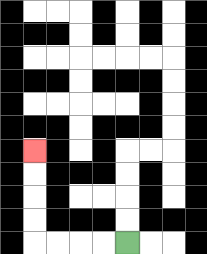{'start': '[5, 10]', 'end': '[1, 6]', 'path_directions': 'L,L,L,L,U,U,U,U', 'path_coordinates': '[[5, 10], [4, 10], [3, 10], [2, 10], [1, 10], [1, 9], [1, 8], [1, 7], [1, 6]]'}